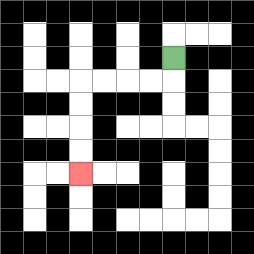{'start': '[7, 2]', 'end': '[3, 7]', 'path_directions': 'D,L,L,L,L,D,D,D,D', 'path_coordinates': '[[7, 2], [7, 3], [6, 3], [5, 3], [4, 3], [3, 3], [3, 4], [3, 5], [3, 6], [3, 7]]'}